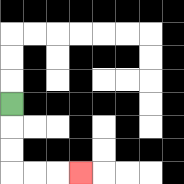{'start': '[0, 4]', 'end': '[3, 7]', 'path_directions': 'D,D,D,R,R,R', 'path_coordinates': '[[0, 4], [0, 5], [0, 6], [0, 7], [1, 7], [2, 7], [3, 7]]'}